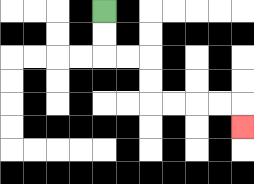{'start': '[4, 0]', 'end': '[10, 5]', 'path_directions': 'D,D,R,R,D,D,R,R,R,R,D', 'path_coordinates': '[[4, 0], [4, 1], [4, 2], [5, 2], [6, 2], [6, 3], [6, 4], [7, 4], [8, 4], [9, 4], [10, 4], [10, 5]]'}